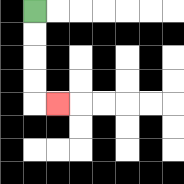{'start': '[1, 0]', 'end': '[2, 4]', 'path_directions': 'D,D,D,D,R', 'path_coordinates': '[[1, 0], [1, 1], [1, 2], [1, 3], [1, 4], [2, 4]]'}